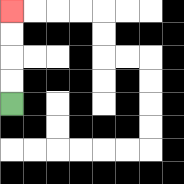{'start': '[0, 4]', 'end': '[0, 0]', 'path_directions': 'U,U,U,U', 'path_coordinates': '[[0, 4], [0, 3], [0, 2], [0, 1], [0, 0]]'}